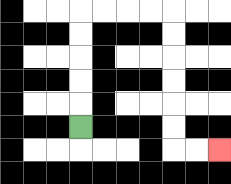{'start': '[3, 5]', 'end': '[9, 6]', 'path_directions': 'U,U,U,U,U,R,R,R,R,D,D,D,D,D,D,R,R', 'path_coordinates': '[[3, 5], [3, 4], [3, 3], [3, 2], [3, 1], [3, 0], [4, 0], [5, 0], [6, 0], [7, 0], [7, 1], [7, 2], [7, 3], [7, 4], [7, 5], [7, 6], [8, 6], [9, 6]]'}